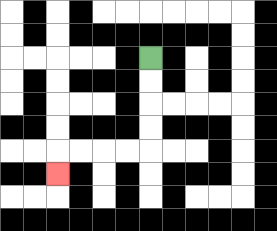{'start': '[6, 2]', 'end': '[2, 7]', 'path_directions': 'D,D,D,D,L,L,L,L,D', 'path_coordinates': '[[6, 2], [6, 3], [6, 4], [6, 5], [6, 6], [5, 6], [4, 6], [3, 6], [2, 6], [2, 7]]'}